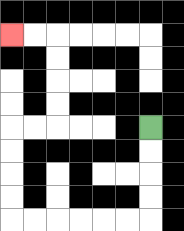{'start': '[6, 5]', 'end': '[0, 1]', 'path_directions': 'D,D,D,D,L,L,L,L,L,L,U,U,U,U,R,R,U,U,U,U,L,L', 'path_coordinates': '[[6, 5], [6, 6], [6, 7], [6, 8], [6, 9], [5, 9], [4, 9], [3, 9], [2, 9], [1, 9], [0, 9], [0, 8], [0, 7], [0, 6], [0, 5], [1, 5], [2, 5], [2, 4], [2, 3], [2, 2], [2, 1], [1, 1], [0, 1]]'}